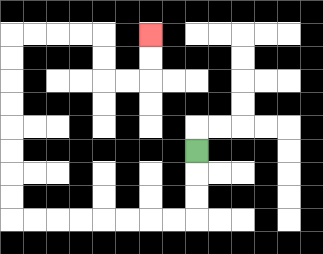{'start': '[8, 6]', 'end': '[6, 1]', 'path_directions': 'D,D,D,L,L,L,L,L,L,L,L,U,U,U,U,U,U,U,U,R,R,R,R,D,D,R,R,U,U', 'path_coordinates': '[[8, 6], [8, 7], [8, 8], [8, 9], [7, 9], [6, 9], [5, 9], [4, 9], [3, 9], [2, 9], [1, 9], [0, 9], [0, 8], [0, 7], [0, 6], [0, 5], [0, 4], [0, 3], [0, 2], [0, 1], [1, 1], [2, 1], [3, 1], [4, 1], [4, 2], [4, 3], [5, 3], [6, 3], [6, 2], [6, 1]]'}